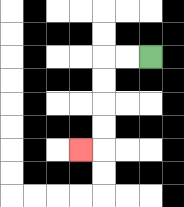{'start': '[6, 2]', 'end': '[3, 6]', 'path_directions': 'L,L,D,D,D,D,L', 'path_coordinates': '[[6, 2], [5, 2], [4, 2], [4, 3], [4, 4], [4, 5], [4, 6], [3, 6]]'}